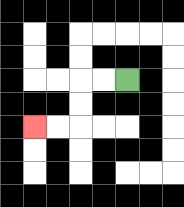{'start': '[5, 3]', 'end': '[1, 5]', 'path_directions': 'L,L,D,D,L,L', 'path_coordinates': '[[5, 3], [4, 3], [3, 3], [3, 4], [3, 5], [2, 5], [1, 5]]'}